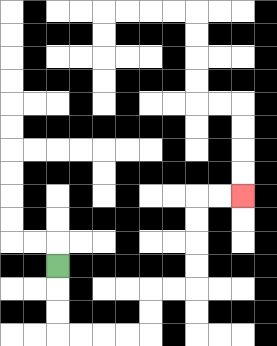{'start': '[2, 11]', 'end': '[10, 8]', 'path_directions': 'D,D,D,R,R,R,R,U,U,R,R,U,U,U,U,R,R', 'path_coordinates': '[[2, 11], [2, 12], [2, 13], [2, 14], [3, 14], [4, 14], [5, 14], [6, 14], [6, 13], [6, 12], [7, 12], [8, 12], [8, 11], [8, 10], [8, 9], [8, 8], [9, 8], [10, 8]]'}